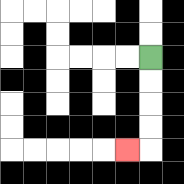{'start': '[6, 2]', 'end': '[5, 6]', 'path_directions': 'D,D,D,D,L', 'path_coordinates': '[[6, 2], [6, 3], [6, 4], [6, 5], [6, 6], [5, 6]]'}